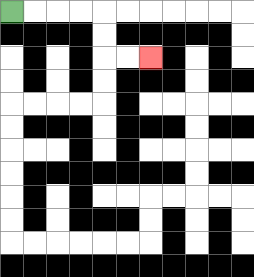{'start': '[0, 0]', 'end': '[6, 2]', 'path_directions': 'R,R,R,R,D,D,R,R', 'path_coordinates': '[[0, 0], [1, 0], [2, 0], [3, 0], [4, 0], [4, 1], [4, 2], [5, 2], [6, 2]]'}